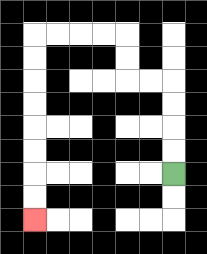{'start': '[7, 7]', 'end': '[1, 9]', 'path_directions': 'U,U,U,U,L,L,U,U,L,L,L,L,D,D,D,D,D,D,D,D', 'path_coordinates': '[[7, 7], [7, 6], [7, 5], [7, 4], [7, 3], [6, 3], [5, 3], [5, 2], [5, 1], [4, 1], [3, 1], [2, 1], [1, 1], [1, 2], [1, 3], [1, 4], [1, 5], [1, 6], [1, 7], [1, 8], [1, 9]]'}